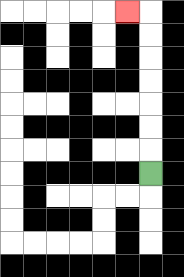{'start': '[6, 7]', 'end': '[5, 0]', 'path_directions': 'U,U,U,U,U,U,U,L', 'path_coordinates': '[[6, 7], [6, 6], [6, 5], [6, 4], [6, 3], [6, 2], [6, 1], [6, 0], [5, 0]]'}